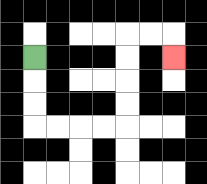{'start': '[1, 2]', 'end': '[7, 2]', 'path_directions': 'D,D,D,R,R,R,R,U,U,U,U,R,R,D', 'path_coordinates': '[[1, 2], [1, 3], [1, 4], [1, 5], [2, 5], [3, 5], [4, 5], [5, 5], [5, 4], [5, 3], [5, 2], [5, 1], [6, 1], [7, 1], [7, 2]]'}